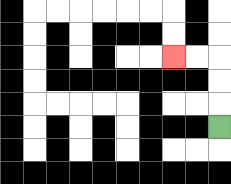{'start': '[9, 5]', 'end': '[7, 2]', 'path_directions': 'U,U,U,L,L', 'path_coordinates': '[[9, 5], [9, 4], [9, 3], [9, 2], [8, 2], [7, 2]]'}